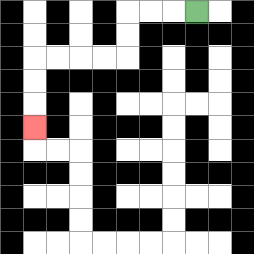{'start': '[8, 0]', 'end': '[1, 5]', 'path_directions': 'L,L,L,D,D,L,L,L,L,D,D,D', 'path_coordinates': '[[8, 0], [7, 0], [6, 0], [5, 0], [5, 1], [5, 2], [4, 2], [3, 2], [2, 2], [1, 2], [1, 3], [1, 4], [1, 5]]'}